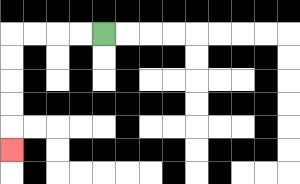{'start': '[4, 1]', 'end': '[0, 6]', 'path_directions': 'L,L,L,L,D,D,D,D,D', 'path_coordinates': '[[4, 1], [3, 1], [2, 1], [1, 1], [0, 1], [0, 2], [0, 3], [0, 4], [0, 5], [0, 6]]'}